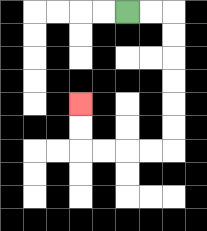{'start': '[5, 0]', 'end': '[3, 4]', 'path_directions': 'R,R,D,D,D,D,D,D,L,L,L,L,U,U', 'path_coordinates': '[[5, 0], [6, 0], [7, 0], [7, 1], [7, 2], [7, 3], [7, 4], [7, 5], [7, 6], [6, 6], [5, 6], [4, 6], [3, 6], [3, 5], [3, 4]]'}